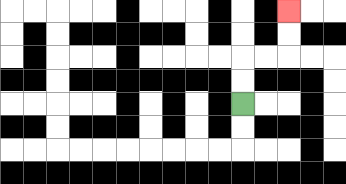{'start': '[10, 4]', 'end': '[12, 0]', 'path_directions': 'U,U,R,R,U,U', 'path_coordinates': '[[10, 4], [10, 3], [10, 2], [11, 2], [12, 2], [12, 1], [12, 0]]'}